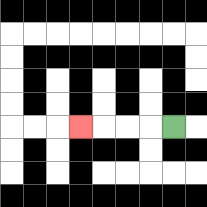{'start': '[7, 5]', 'end': '[3, 5]', 'path_directions': 'L,L,L,L', 'path_coordinates': '[[7, 5], [6, 5], [5, 5], [4, 5], [3, 5]]'}